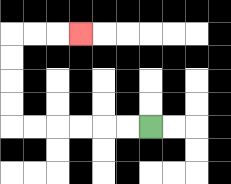{'start': '[6, 5]', 'end': '[3, 1]', 'path_directions': 'L,L,L,L,L,L,U,U,U,U,R,R,R', 'path_coordinates': '[[6, 5], [5, 5], [4, 5], [3, 5], [2, 5], [1, 5], [0, 5], [0, 4], [0, 3], [0, 2], [0, 1], [1, 1], [2, 1], [3, 1]]'}